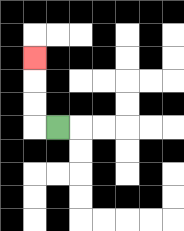{'start': '[2, 5]', 'end': '[1, 2]', 'path_directions': 'L,U,U,U', 'path_coordinates': '[[2, 5], [1, 5], [1, 4], [1, 3], [1, 2]]'}